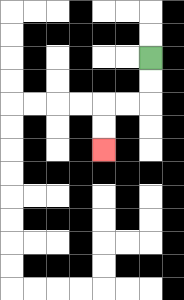{'start': '[6, 2]', 'end': '[4, 6]', 'path_directions': 'D,D,L,L,D,D', 'path_coordinates': '[[6, 2], [6, 3], [6, 4], [5, 4], [4, 4], [4, 5], [4, 6]]'}